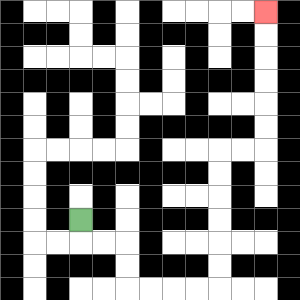{'start': '[3, 9]', 'end': '[11, 0]', 'path_directions': 'D,R,R,D,D,R,R,R,R,U,U,U,U,U,U,R,R,U,U,U,U,U,U', 'path_coordinates': '[[3, 9], [3, 10], [4, 10], [5, 10], [5, 11], [5, 12], [6, 12], [7, 12], [8, 12], [9, 12], [9, 11], [9, 10], [9, 9], [9, 8], [9, 7], [9, 6], [10, 6], [11, 6], [11, 5], [11, 4], [11, 3], [11, 2], [11, 1], [11, 0]]'}